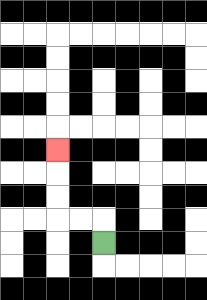{'start': '[4, 10]', 'end': '[2, 6]', 'path_directions': 'U,L,L,U,U,U', 'path_coordinates': '[[4, 10], [4, 9], [3, 9], [2, 9], [2, 8], [2, 7], [2, 6]]'}